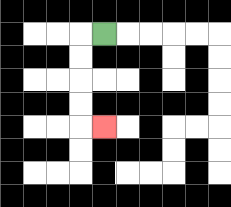{'start': '[4, 1]', 'end': '[4, 5]', 'path_directions': 'L,D,D,D,D,R', 'path_coordinates': '[[4, 1], [3, 1], [3, 2], [3, 3], [3, 4], [3, 5], [4, 5]]'}